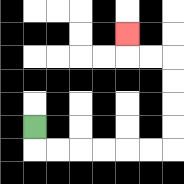{'start': '[1, 5]', 'end': '[5, 1]', 'path_directions': 'D,R,R,R,R,R,R,U,U,U,U,L,L,U', 'path_coordinates': '[[1, 5], [1, 6], [2, 6], [3, 6], [4, 6], [5, 6], [6, 6], [7, 6], [7, 5], [7, 4], [7, 3], [7, 2], [6, 2], [5, 2], [5, 1]]'}